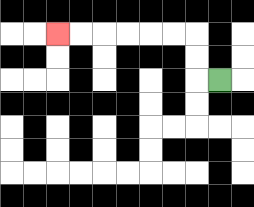{'start': '[9, 3]', 'end': '[2, 1]', 'path_directions': 'L,U,U,L,L,L,L,L,L', 'path_coordinates': '[[9, 3], [8, 3], [8, 2], [8, 1], [7, 1], [6, 1], [5, 1], [4, 1], [3, 1], [2, 1]]'}